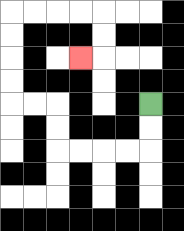{'start': '[6, 4]', 'end': '[3, 2]', 'path_directions': 'D,D,L,L,L,L,U,U,L,L,U,U,U,U,R,R,R,R,D,D,L', 'path_coordinates': '[[6, 4], [6, 5], [6, 6], [5, 6], [4, 6], [3, 6], [2, 6], [2, 5], [2, 4], [1, 4], [0, 4], [0, 3], [0, 2], [0, 1], [0, 0], [1, 0], [2, 0], [3, 0], [4, 0], [4, 1], [4, 2], [3, 2]]'}